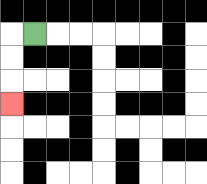{'start': '[1, 1]', 'end': '[0, 4]', 'path_directions': 'L,D,D,D', 'path_coordinates': '[[1, 1], [0, 1], [0, 2], [0, 3], [0, 4]]'}